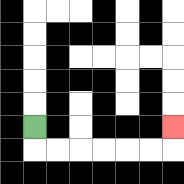{'start': '[1, 5]', 'end': '[7, 5]', 'path_directions': 'D,R,R,R,R,R,R,U', 'path_coordinates': '[[1, 5], [1, 6], [2, 6], [3, 6], [4, 6], [5, 6], [6, 6], [7, 6], [7, 5]]'}